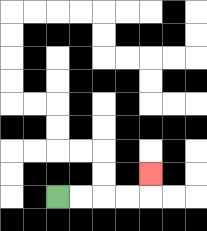{'start': '[2, 8]', 'end': '[6, 7]', 'path_directions': 'R,R,R,R,U', 'path_coordinates': '[[2, 8], [3, 8], [4, 8], [5, 8], [6, 8], [6, 7]]'}